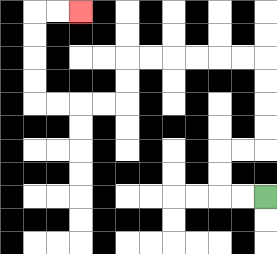{'start': '[11, 8]', 'end': '[3, 0]', 'path_directions': 'L,L,U,U,R,R,U,U,U,U,L,L,L,L,L,L,D,D,L,L,L,L,U,U,U,U,R,R', 'path_coordinates': '[[11, 8], [10, 8], [9, 8], [9, 7], [9, 6], [10, 6], [11, 6], [11, 5], [11, 4], [11, 3], [11, 2], [10, 2], [9, 2], [8, 2], [7, 2], [6, 2], [5, 2], [5, 3], [5, 4], [4, 4], [3, 4], [2, 4], [1, 4], [1, 3], [1, 2], [1, 1], [1, 0], [2, 0], [3, 0]]'}